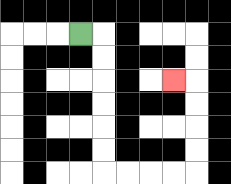{'start': '[3, 1]', 'end': '[7, 3]', 'path_directions': 'R,D,D,D,D,D,D,R,R,R,R,U,U,U,U,L', 'path_coordinates': '[[3, 1], [4, 1], [4, 2], [4, 3], [4, 4], [4, 5], [4, 6], [4, 7], [5, 7], [6, 7], [7, 7], [8, 7], [8, 6], [8, 5], [8, 4], [8, 3], [7, 3]]'}